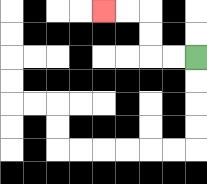{'start': '[8, 2]', 'end': '[4, 0]', 'path_directions': 'L,L,U,U,L,L', 'path_coordinates': '[[8, 2], [7, 2], [6, 2], [6, 1], [6, 0], [5, 0], [4, 0]]'}